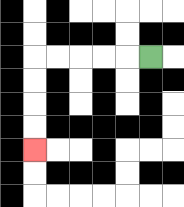{'start': '[6, 2]', 'end': '[1, 6]', 'path_directions': 'L,L,L,L,L,D,D,D,D', 'path_coordinates': '[[6, 2], [5, 2], [4, 2], [3, 2], [2, 2], [1, 2], [1, 3], [1, 4], [1, 5], [1, 6]]'}